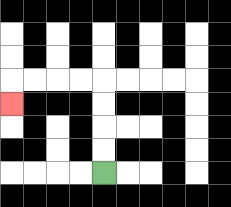{'start': '[4, 7]', 'end': '[0, 4]', 'path_directions': 'U,U,U,U,L,L,L,L,D', 'path_coordinates': '[[4, 7], [4, 6], [4, 5], [4, 4], [4, 3], [3, 3], [2, 3], [1, 3], [0, 3], [0, 4]]'}